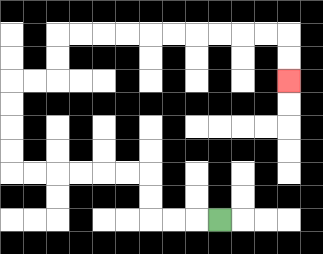{'start': '[9, 9]', 'end': '[12, 3]', 'path_directions': 'L,L,L,U,U,L,L,L,L,L,L,U,U,U,U,R,R,U,U,R,R,R,R,R,R,R,R,R,R,D,D', 'path_coordinates': '[[9, 9], [8, 9], [7, 9], [6, 9], [6, 8], [6, 7], [5, 7], [4, 7], [3, 7], [2, 7], [1, 7], [0, 7], [0, 6], [0, 5], [0, 4], [0, 3], [1, 3], [2, 3], [2, 2], [2, 1], [3, 1], [4, 1], [5, 1], [6, 1], [7, 1], [8, 1], [9, 1], [10, 1], [11, 1], [12, 1], [12, 2], [12, 3]]'}